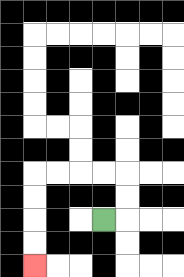{'start': '[4, 9]', 'end': '[1, 11]', 'path_directions': 'R,U,U,L,L,L,L,D,D,D,D', 'path_coordinates': '[[4, 9], [5, 9], [5, 8], [5, 7], [4, 7], [3, 7], [2, 7], [1, 7], [1, 8], [1, 9], [1, 10], [1, 11]]'}